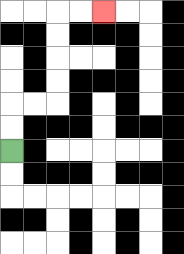{'start': '[0, 6]', 'end': '[4, 0]', 'path_directions': 'U,U,R,R,U,U,U,U,R,R', 'path_coordinates': '[[0, 6], [0, 5], [0, 4], [1, 4], [2, 4], [2, 3], [2, 2], [2, 1], [2, 0], [3, 0], [4, 0]]'}